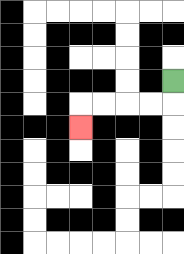{'start': '[7, 3]', 'end': '[3, 5]', 'path_directions': 'D,L,L,L,L,D', 'path_coordinates': '[[7, 3], [7, 4], [6, 4], [5, 4], [4, 4], [3, 4], [3, 5]]'}